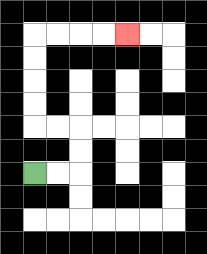{'start': '[1, 7]', 'end': '[5, 1]', 'path_directions': 'R,R,U,U,L,L,U,U,U,U,R,R,R,R', 'path_coordinates': '[[1, 7], [2, 7], [3, 7], [3, 6], [3, 5], [2, 5], [1, 5], [1, 4], [1, 3], [1, 2], [1, 1], [2, 1], [3, 1], [4, 1], [5, 1]]'}